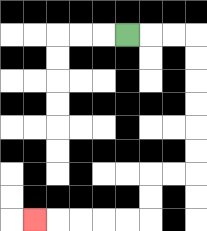{'start': '[5, 1]', 'end': '[1, 9]', 'path_directions': 'R,R,R,D,D,D,D,D,D,L,L,D,D,L,L,L,L,L', 'path_coordinates': '[[5, 1], [6, 1], [7, 1], [8, 1], [8, 2], [8, 3], [8, 4], [8, 5], [8, 6], [8, 7], [7, 7], [6, 7], [6, 8], [6, 9], [5, 9], [4, 9], [3, 9], [2, 9], [1, 9]]'}